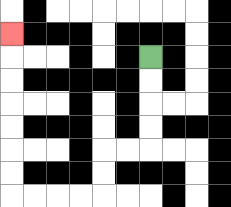{'start': '[6, 2]', 'end': '[0, 1]', 'path_directions': 'D,D,D,D,L,L,D,D,L,L,L,L,U,U,U,U,U,U,U', 'path_coordinates': '[[6, 2], [6, 3], [6, 4], [6, 5], [6, 6], [5, 6], [4, 6], [4, 7], [4, 8], [3, 8], [2, 8], [1, 8], [0, 8], [0, 7], [0, 6], [0, 5], [0, 4], [0, 3], [0, 2], [0, 1]]'}